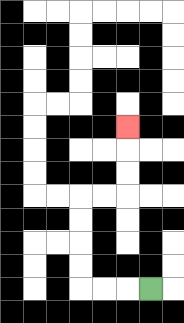{'start': '[6, 12]', 'end': '[5, 5]', 'path_directions': 'L,L,L,U,U,U,U,R,R,U,U,U', 'path_coordinates': '[[6, 12], [5, 12], [4, 12], [3, 12], [3, 11], [3, 10], [3, 9], [3, 8], [4, 8], [5, 8], [5, 7], [5, 6], [5, 5]]'}